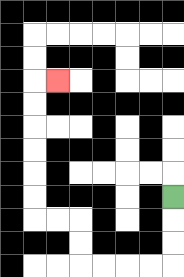{'start': '[7, 8]', 'end': '[2, 3]', 'path_directions': 'D,D,D,L,L,L,L,U,U,L,L,U,U,U,U,U,U,R', 'path_coordinates': '[[7, 8], [7, 9], [7, 10], [7, 11], [6, 11], [5, 11], [4, 11], [3, 11], [3, 10], [3, 9], [2, 9], [1, 9], [1, 8], [1, 7], [1, 6], [1, 5], [1, 4], [1, 3], [2, 3]]'}